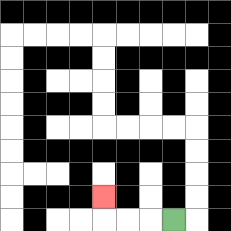{'start': '[7, 9]', 'end': '[4, 8]', 'path_directions': 'L,L,L,U', 'path_coordinates': '[[7, 9], [6, 9], [5, 9], [4, 9], [4, 8]]'}